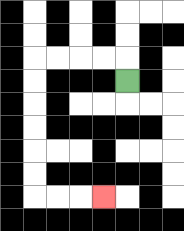{'start': '[5, 3]', 'end': '[4, 8]', 'path_directions': 'U,L,L,L,L,D,D,D,D,D,D,R,R,R', 'path_coordinates': '[[5, 3], [5, 2], [4, 2], [3, 2], [2, 2], [1, 2], [1, 3], [1, 4], [1, 5], [1, 6], [1, 7], [1, 8], [2, 8], [3, 8], [4, 8]]'}